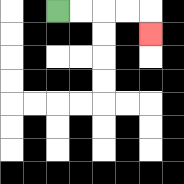{'start': '[2, 0]', 'end': '[6, 1]', 'path_directions': 'R,R,R,R,D', 'path_coordinates': '[[2, 0], [3, 0], [4, 0], [5, 0], [6, 0], [6, 1]]'}